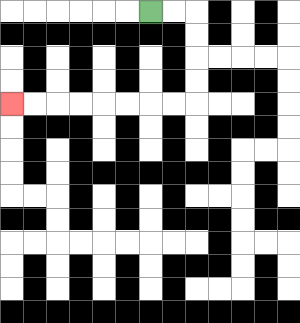{'start': '[6, 0]', 'end': '[0, 4]', 'path_directions': 'R,R,D,D,D,D,L,L,L,L,L,L,L,L', 'path_coordinates': '[[6, 0], [7, 0], [8, 0], [8, 1], [8, 2], [8, 3], [8, 4], [7, 4], [6, 4], [5, 4], [4, 4], [3, 4], [2, 4], [1, 4], [0, 4]]'}